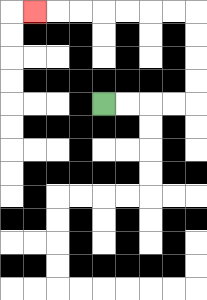{'start': '[4, 4]', 'end': '[1, 0]', 'path_directions': 'R,R,R,R,U,U,U,U,L,L,L,L,L,L,L', 'path_coordinates': '[[4, 4], [5, 4], [6, 4], [7, 4], [8, 4], [8, 3], [8, 2], [8, 1], [8, 0], [7, 0], [6, 0], [5, 0], [4, 0], [3, 0], [2, 0], [1, 0]]'}